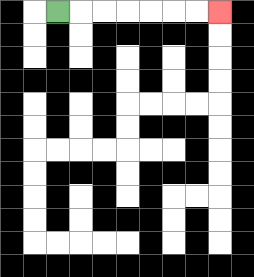{'start': '[2, 0]', 'end': '[9, 0]', 'path_directions': 'R,R,R,R,R,R,R', 'path_coordinates': '[[2, 0], [3, 0], [4, 0], [5, 0], [6, 0], [7, 0], [8, 0], [9, 0]]'}